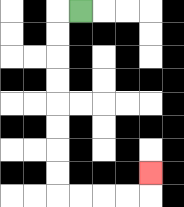{'start': '[3, 0]', 'end': '[6, 7]', 'path_directions': 'L,D,D,D,D,D,D,D,D,R,R,R,R,U', 'path_coordinates': '[[3, 0], [2, 0], [2, 1], [2, 2], [2, 3], [2, 4], [2, 5], [2, 6], [2, 7], [2, 8], [3, 8], [4, 8], [5, 8], [6, 8], [6, 7]]'}